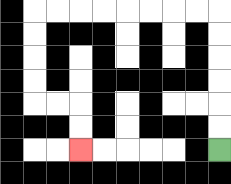{'start': '[9, 6]', 'end': '[3, 6]', 'path_directions': 'U,U,U,U,U,U,L,L,L,L,L,L,L,L,D,D,D,D,R,R,D,D', 'path_coordinates': '[[9, 6], [9, 5], [9, 4], [9, 3], [9, 2], [9, 1], [9, 0], [8, 0], [7, 0], [6, 0], [5, 0], [4, 0], [3, 0], [2, 0], [1, 0], [1, 1], [1, 2], [1, 3], [1, 4], [2, 4], [3, 4], [3, 5], [3, 6]]'}